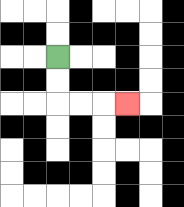{'start': '[2, 2]', 'end': '[5, 4]', 'path_directions': 'D,D,R,R,R', 'path_coordinates': '[[2, 2], [2, 3], [2, 4], [3, 4], [4, 4], [5, 4]]'}